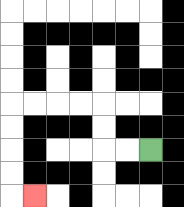{'start': '[6, 6]', 'end': '[1, 8]', 'path_directions': 'L,L,U,U,L,L,L,L,D,D,D,D,R', 'path_coordinates': '[[6, 6], [5, 6], [4, 6], [4, 5], [4, 4], [3, 4], [2, 4], [1, 4], [0, 4], [0, 5], [0, 6], [0, 7], [0, 8], [1, 8]]'}